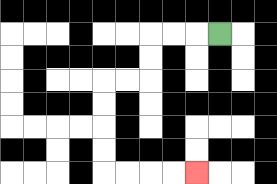{'start': '[9, 1]', 'end': '[8, 7]', 'path_directions': 'L,L,L,D,D,L,L,D,D,D,D,R,R,R,R', 'path_coordinates': '[[9, 1], [8, 1], [7, 1], [6, 1], [6, 2], [6, 3], [5, 3], [4, 3], [4, 4], [4, 5], [4, 6], [4, 7], [5, 7], [6, 7], [7, 7], [8, 7]]'}